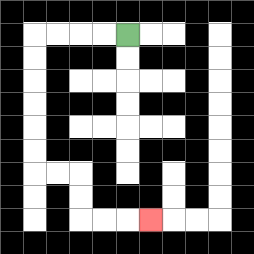{'start': '[5, 1]', 'end': '[6, 9]', 'path_directions': 'L,L,L,L,D,D,D,D,D,D,R,R,D,D,R,R,R', 'path_coordinates': '[[5, 1], [4, 1], [3, 1], [2, 1], [1, 1], [1, 2], [1, 3], [1, 4], [1, 5], [1, 6], [1, 7], [2, 7], [3, 7], [3, 8], [3, 9], [4, 9], [5, 9], [6, 9]]'}